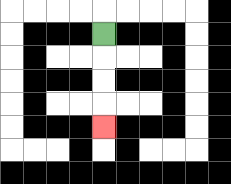{'start': '[4, 1]', 'end': '[4, 5]', 'path_directions': 'D,D,D,D', 'path_coordinates': '[[4, 1], [4, 2], [4, 3], [4, 4], [4, 5]]'}